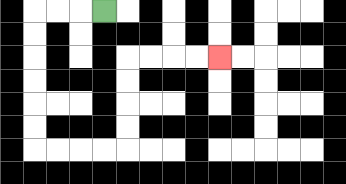{'start': '[4, 0]', 'end': '[9, 2]', 'path_directions': 'L,L,L,D,D,D,D,D,D,R,R,R,R,U,U,U,U,R,R,R,R', 'path_coordinates': '[[4, 0], [3, 0], [2, 0], [1, 0], [1, 1], [1, 2], [1, 3], [1, 4], [1, 5], [1, 6], [2, 6], [3, 6], [4, 6], [5, 6], [5, 5], [5, 4], [5, 3], [5, 2], [6, 2], [7, 2], [8, 2], [9, 2]]'}